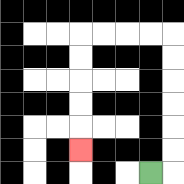{'start': '[6, 7]', 'end': '[3, 6]', 'path_directions': 'R,U,U,U,U,U,U,L,L,L,L,D,D,D,D,D', 'path_coordinates': '[[6, 7], [7, 7], [7, 6], [7, 5], [7, 4], [7, 3], [7, 2], [7, 1], [6, 1], [5, 1], [4, 1], [3, 1], [3, 2], [3, 3], [3, 4], [3, 5], [3, 6]]'}